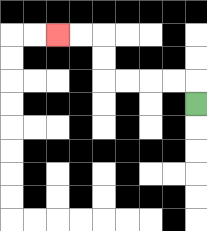{'start': '[8, 4]', 'end': '[2, 1]', 'path_directions': 'U,L,L,L,L,U,U,L,L', 'path_coordinates': '[[8, 4], [8, 3], [7, 3], [6, 3], [5, 3], [4, 3], [4, 2], [4, 1], [3, 1], [2, 1]]'}